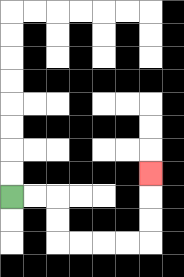{'start': '[0, 8]', 'end': '[6, 7]', 'path_directions': 'R,R,D,D,R,R,R,R,U,U,U', 'path_coordinates': '[[0, 8], [1, 8], [2, 8], [2, 9], [2, 10], [3, 10], [4, 10], [5, 10], [6, 10], [6, 9], [6, 8], [6, 7]]'}